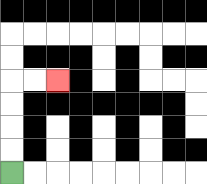{'start': '[0, 7]', 'end': '[2, 3]', 'path_directions': 'U,U,U,U,R,R', 'path_coordinates': '[[0, 7], [0, 6], [0, 5], [0, 4], [0, 3], [1, 3], [2, 3]]'}